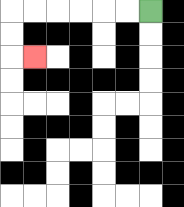{'start': '[6, 0]', 'end': '[1, 2]', 'path_directions': 'L,L,L,L,L,L,D,D,R', 'path_coordinates': '[[6, 0], [5, 0], [4, 0], [3, 0], [2, 0], [1, 0], [0, 0], [0, 1], [0, 2], [1, 2]]'}